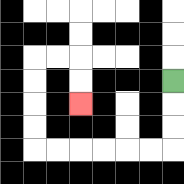{'start': '[7, 3]', 'end': '[3, 4]', 'path_directions': 'D,D,D,L,L,L,L,L,L,U,U,U,U,R,R,D,D', 'path_coordinates': '[[7, 3], [7, 4], [7, 5], [7, 6], [6, 6], [5, 6], [4, 6], [3, 6], [2, 6], [1, 6], [1, 5], [1, 4], [1, 3], [1, 2], [2, 2], [3, 2], [3, 3], [3, 4]]'}